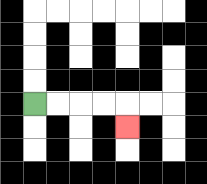{'start': '[1, 4]', 'end': '[5, 5]', 'path_directions': 'R,R,R,R,D', 'path_coordinates': '[[1, 4], [2, 4], [3, 4], [4, 4], [5, 4], [5, 5]]'}